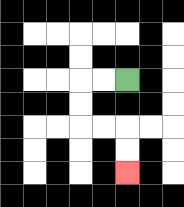{'start': '[5, 3]', 'end': '[5, 7]', 'path_directions': 'L,L,D,D,R,R,D,D', 'path_coordinates': '[[5, 3], [4, 3], [3, 3], [3, 4], [3, 5], [4, 5], [5, 5], [5, 6], [5, 7]]'}